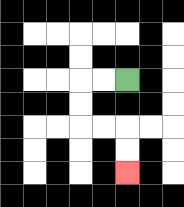{'start': '[5, 3]', 'end': '[5, 7]', 'path_directions': 'L,L,D,D,R,R,D,D', 'path_coordinates': '[[5, 3], [4, 3], [3, 3], [3, 4], [3, 5], [4, 5], [5, 5], [5, 6], [5, 7]]'}